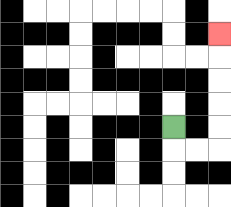{'start': '[7, 5]', 'end': '[9, 1]', 'path_directions': 'D,R,R,U,U,U,U,U', 'path_coordinates': '[[7, 5], [7, 6], [8, 6], [9, 6], [9, 5], [9, 4], [9, 3], [9, 2], [9, 1]]'}